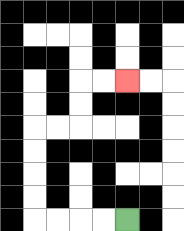{'start': '[5, 9]', 'end': '[5, 3]', 'path_directions': 'L,L,L,L,U,U,U,U,R,R,U,U,R,R', 'path_coordinates': '[[5, 9], [4, 9], [3, 9], [2, 9], [1, 9], [1, 8], [1, 7], [1, 6], [1, 5], [2, 5], [3, 5], [3, 4], [3, 3], [4, 3], [5, 3]]'}